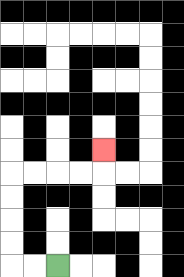{'start': '[2, 11]', 'end': '[4, 6]', 'path_directions': 'L,L,U,U,U,U,R,R,R,R,U', 'path_coordinates': '[[2, 11], [1, 11], [0, 11], [0, 10], [0, 9], [0, 8], [0, 7], [1, 7], [2, 7], [3, 7], [4, 7], [4, 6]]'}